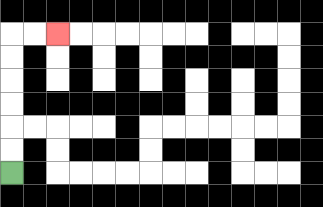{'start': '[0, 7]', 'end': '[2, 1]', 'path_directions': 'U,U,U,U,U,U,R,R', 'path_coordinates': '[[0, 7], [0, 6], [0, 5], [0, 4], [0, 3], [0, 2], [0, 1], [1, 1], [2, 1]]'}